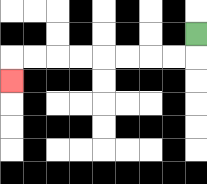{'start': '[8, 1]', 'end': '[0, 3]', 'path_directions': 'D,L,L,L,L,L,L,L,L,D', 'path_coordinates': '[[8, 1], [8, 2], [7, 2], [6, 2], [5, 2], [4, 2], [3, 2], [2, 2], [1, 2], [0, 2], [0, 3]]'}